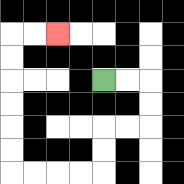{'start': '[4, 3]', 'end': '[2, 1]', 'path_directions': 'R,R,D,D,L,L,D,D,L,L,L,L,U,U,U,U,U,U,R,R', 'path_coordinates': '[[4, 3], [5, 3], [6, 3], [6, 4], [6, 5], [5, 5], [4, 5], [4, 6], [4, 7], [3, 7], [2, 7], [1, 7], [0, 7], [0, 6], [0, 5], [0, 4], [0, 3], [0, 2], [0, 1], [1, 1], [2, 1]]'}